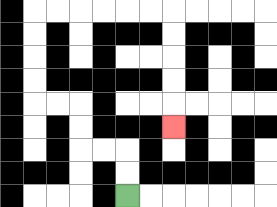{'start': '[5, 8]', 'end': '[7, 5]', 'path_directions': 'U,U,L,L,U,U,L,L,U,U,U,U,R,R,R,R,R,R,D,D,D,D,D', 'path_coordinates': '[[5, 8], [5, 7], [5, 6], [4, 6], [3, 6], [3, 5], [3, 4], [2, 4], [1, 4], [1, 3], [1, 2], [1, 1], [1, 0], [2, 0], [3, 0], [4, 0], [5, 0], [6, 0], [7, 0], [7, 1], [7, 2], [7, 3], [7, 4], [7, 5]]'}